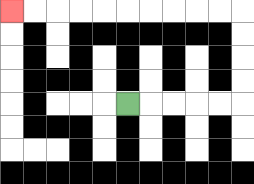{'start': '[5, 4]', 'end': '[0, 0]', 'path_directions': 'R,R,R,R,R,U,U,U,U,L,L,L,L,L,L,L,L,L,L', 'path_coordinates': '[[5, 4], [6, 4], [7, 4], [8, 4], [9, 4], [10, 4], [10, 3], [10, 2], [10, 1], [10, 0], [9, 0], [8, 0], [7, 0], [6, 0], [5, 0], [4, 0], [3, 0], [2, 0], [1, 0], [0, 0]]'}